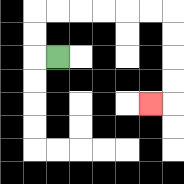{'start': '[2, 2]', 'end': '[6, 4]', 'path_directions': 'L,U,U,R,R,R,R,R,R,D,D,D,D,L', 'path_coordinates': '[[2, 2], [1, 2], [1, 1], [1, 0], [2, 0], [3, 0], [4, 0], [5, 0], [6, 0], [7, 0], [7, 1], [7, 2], [7, 3], [7, 4], [6, 4]]'}